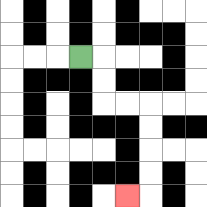{'start': '[3, 2]', 'end': '[5, 8]', 'path_directions': 'R,D,D,R,R,D,D,D,D,L', 'path_coordinates': '[[3, 2], [4, 2], [4, 3], [4, 4], [5, 4], [6, 4], [6, 5], [6, 6], [6, 7], [6, 8], [5, 8]]'}